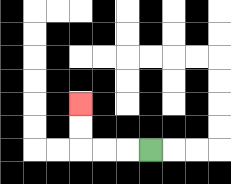{'start': '[6, 6]', 'end': '[3, 4]', 'path_directions': 'L,L,L,U,U', 'path_coordinates': '[[6, 6], [5, 6], [4, 6], [3, 6], [3, 5], [3, 4]]'}